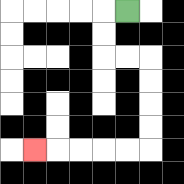{'start': '[5, 0]', 'end': '[1, 6]', 'path_directions': 'L,D,D,R,R,D,D,D,D,L,L,L,L,L', 'path_coordinates': '[[5, 0], [4, 0], [4, 1], [4, 2], [5, 2], [6, 2], [6, 3], [6, 4], [6, 5], [6, 6], [5, 6], [4, 6], [3, 6], [2, 6], [1, 6]]'}